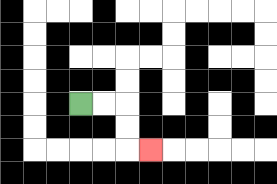{'start': '[3, 4]', 'end': '[6, 6]', 'path_directions': 'R,R,D,D,R', 'path_coordinates': '[[3, 4], [4, 4], [5, 4], [5, 5], [5, 6], [6, 6]]'}